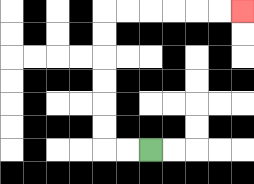{'start': '[6, 6]', 'end': '[10, 0]', 'path_directions': 'L,L,U,U,U,U,U,U,R,R,R,R,R,R', 'path_coordinates': '[[6, 6], [5, 6], [4, 6], [4, 5], [4, 4], [4, 3], [4, 2], [4, 1], [4, 0], [5, 0], [6, 0], [7, 0], [8, 0], [9, 0], [10, 0]]'}